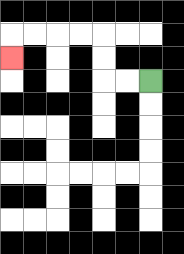{'start': '[6, 3]', 'end': '[0, 2]', 'path_directions': 'L,L,U,U,L,L,L,L,D', 'path_coordinates': '[[6, 3], [5, 3], [4, 3], [4, 2], [4, 1], [3, 1], [2, 1], [1, 1], [0, 1], [0, 2]]'}